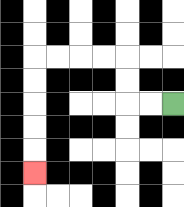{'start': '[7, 4]', 'end': '[1, 7]', 'path_directions': 'L,L,U,U,L,L,L,L,D,D,D,D,D', 'path_coordinates': '[[7, 4], [6, 4], [5, 4], [5, 3], [5, 2], [4, 2], [3, 2], [2, 2], [1, 2], [1, 3], [1, 4], [1, 5], [1, 6], [1, 7]]'}